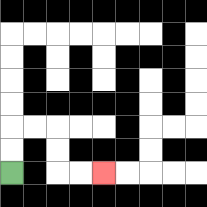{'start': '[0, 7]', 'end': '[4, 7]', 'path_directions': 'U,U,R,R,D,D,R,R', 'path_coordinates': '[[0, 7], [0, 6], [0, 5], [1, 5], [2, 5], [2, 6], [2, 7], [3, 7], [4, 7]]'}